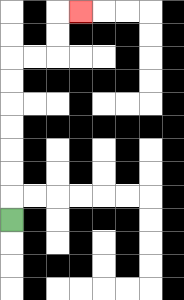{'start': '[0, 9]', 'end': '[3, 0]', 'path_directions': 'U,U,U,U,U,U,U,R,R,U,U,R', 'path_coordinates': '[[0, 9], [0, 8], [0, 7], [0, 6], [0, 5], [0, 4], [0, 3], [0, 2], [1, 2], [2, 2], [2, 1], [2, 0], [3, 0]]'}